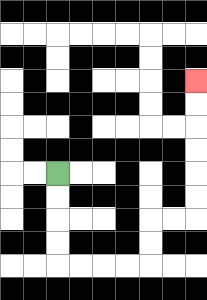{'start': '[2, 7]', 'end': '[8, 3]', 'path_directions': 'D,D,D,D,R,R,R,R,U,U,R,R,U,U,U,U,U,U', 'path_coordinates': '[[2, 7], [2, 8], [2, 9], [2, 10], [2, 11], [3, 11], [4, 11], [5, 11], [6, 11], [6, 10], [6, 9], [7, 9], [8, 9], [8, 8], [8, 7], [8, 6], [8, 5], [8, 4], [8, 3]]'}